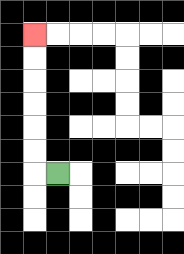{'start': '[2, 7]', 'end': '[1, 1]', 'path_directions': 'L,U,U,U,U,U,U', 'path_coordinates': '[[2, 7], [1, 7], [1, 6], [1, 5], [1, 4], [1, 3], [1, 2], [1, 1]]'}